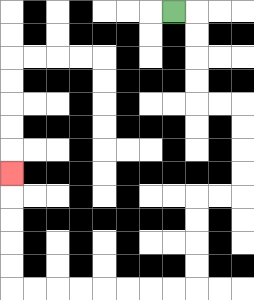{'start': '[7, 0]', 'end': '[0, 7]', 'path_directions': 'R,D,D,D,D,R,R,D,D,D,D,L,L,D,D,D,D,L,L,L,L,L,L,L,L,U,U,U,U,U', 'path_coordinates': '[[7, 0], [8, 0], [8, 1], [8, 2], [8, 3], [8, 4], [9, 4], [10, 4], [10, 5], [10, 6], [10, 7], [10, 8], [9, 8], [8, 8], [8, 9], [8, 10], [8, 11], [8, 12], [7, 12], [6, 12], [5, 12], [4, 12], [3, 12], [2, 12], [1, 12], [0, 12], [0, 11], [0, 10], [0, 9], [0, 8], [0, 7]]'}